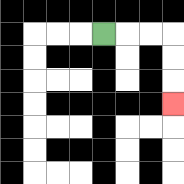{'start': '[4, 1]', 'end': '[7, 4]', 'path_directions': 'R,R,R,D,D,D', 'path_coordinates': '[[4, 1], [5, 1], [6, 1], [7, 1], [7, 2], [7, 3], [7, 4]]'}